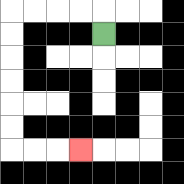{'start': '[4, 1]', 'end': '[3, 6]', 'path_directions': 'U,L,L,L,L,D,D,D,D,D,D,R,R,R', 'path_coordinates': '[[4, 1], [4, 0], [3, 0], [2, 0], [1, 0], [0, 0], [0, 1], [0, 2], [0, 3], [0, 4], [0, 5], [0, 6], [1, 6], [2, 6], [3, 6]]'}